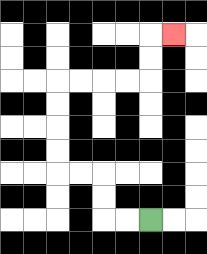{'start': '[6, 9]', 'end': '[7, 1]', 'path_directions': 'L,L,U,U,L,L,U,U,U,U,R,R,R,R,U,U,R', 'path_coordinates': '[[6, 9], [5, 9], [4, 9], [4, 8], [4, 7], [3, 7], [2, 7], [2, 6], [2, 5], [2, 4], [2, 3], [3, 3], [4, 3], [5, 3], [6, 3], [6, 2], [6, 1], [7, 1]]'}